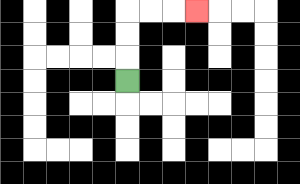{'start': '[5, 3]', 'end': '[8, 0]', 'path_directions': 'U,U,U,R,R,R', 'path_coordinates': '[[5, 3], [5, 2], [5, 1], [5, 0], [6, 0], [7, 0], [8, 0]]'}